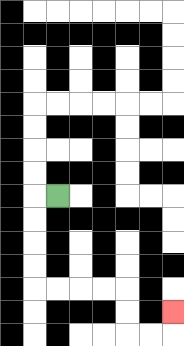{'start': '[2, 8]', 'end': '[7, 13]', 'path_directions': 'L,D,D,D,D,R,R,R,R,D,D,R,R,U', 'path_coordinates': '[[2, 8], [1, 8], [1, 9], [1, 10], [1, 11], [1, 12], [2, 12], [3, 12], [4, 12], [5, 12], [5, 13], [5, 14], [6, 14], [7, 14], [7, 13]]'}